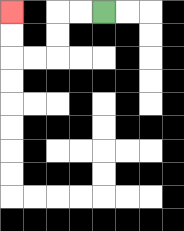{'start': '[4, 0]', 'end': '[0, 0]', 'path_directions': 'L,L,D,D,L,L,U,U', 'path_coordinates': '[[4, 0], [3, 0], [2, 0], [2, 1], [2, 2], [1, 2], [0, 2], [0, 1], [0, 0]]'}